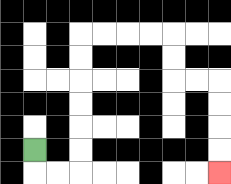{'start': '[1, 6]', 'end': '[9, 7]', 'path_directions': 'D,R,R,U,U,U,U,U,U,R,R,R,R,D,D,R,R,D,D,D,D', 'path_coordinates': '[[1, 6], [1, 7], [2, 7], [3, 7], [3, 6], [3, 5], [3, 4], [3, 3], [3, 2], [3, 1], [4, 1], [5, 1], [6, 1], [7, 1], [7, 2], [7, 3], [8, 3], [9, 3], [9, 4], [9, 5], [9, 6], [9, 7]]'}